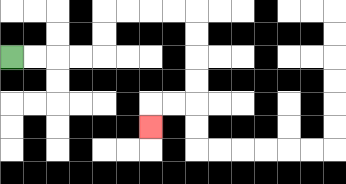{'start': '[0, 2]', 'end': '[6, 5]', 'path_directions': 'R,R,R,R,U,U,R,R,R,R,D,D,D,D,L,L,D', 'path_coordinates': '[[0, 2], [1, 2], [2, 2], [3, 2], [4, 2], [4, 1], [4, 0], [5, 0], [6, 0], [7, 0], [8, 0], [8, 1], [8, 2], [8, 3], [8, 4], [7, 4], [6, 4], [6, 5]]'}